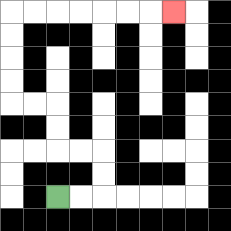{'start': '[2, 8]', 'end': '[7, 0]', 'path_directions': 'R,R,U,U,L,L,U,U,L,L,U,U,U,U,R,R,R,R,R,R,R', 'path_coordinates': '[[2, 8], [3, 8], [4, 8], [4, 7], [4, 6], [3, 6], [2, 6], [2, 5], [2, 4], [1, 4], [0, 4], [0, 3], [0, 2], [0, 1], [0, 0], [1, 0], [2, 0], [3, 0], [4, 0], [5, 0], [6, 0], [7, 0]]'}